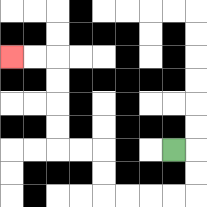{'start': '[7, 6]', 'end': '[0, 2]', 'path_directions': 'R,D,D,L,L,L,L,U,U,L,L,U,U,U,U,L,L', 'path_coordinates': '[[7, 6], [8, 6], [8, 7], [8, 8], [7, 8], [6, 8], [5, 8], [4, 8], [4, 7], [4, 6], [3, 6], [2, 6], [2, 5], [2, 4], [2, 3], [2, 2], [1, 2], [0, 2]]'}